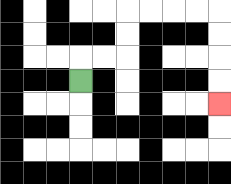{'start': '[3, 3]', 'end': '[9, 4]', 'path_directions': 'U,R,R,U,U,R,R,R,R,D,D,D,D', 'path_coordinates': '[[3, 3], [3, 2], [4, 2], [5, 2], [5, 1], [5, 0], [6, 0], [7, 0], [8, 0], [9, 0], [9, 1], [9, 2], [9, 3], [9, 4]]'}